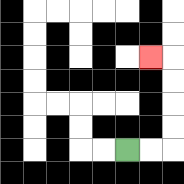{'start': '[5, 6]', 'end': '[6, 2]', 'path_directions': 'R,R,U,U,U,U,L', 'path_coordinates': '[[5, 6], [6, 6], [7, 6], [7, 5], [7, 4], [7, 3], [7, 2], [6, 2]]'}